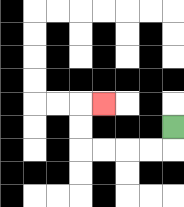{'start': '[7, 5]', 'end': '[4, 4]', 'path_directions': 'D,L,L,L,L,U,U,R', 'path_coordinates': '[[7, 5], [7, 6], [6, 6], [5, 6], [4, 6], [3, 6], [3, 5], [3, 4], [4, 4]]'}